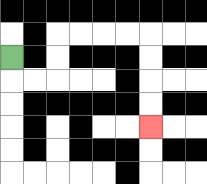{'start': '[0, 2]', 'end': '[6, 5]', 'path_directions': 'D,R,R,U,U,R,R,R,R,D,D,D,D', 'path_coordinates': '[[0, 2], [0, 3], [1, 3], [2, 3], [2, 2], [2, 1], [3, 1], [4, 1], [5, 1], [6, 1], [6, 2], [6, 3], [6, 4], [6, 5]]'}